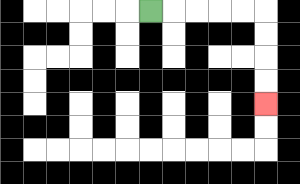{'start': '[6, 0]', 'end': '[11, 4]', 'path_directions': 'R,R,R,R,R,D,D,D,D', 'path_coordinates': '[[6, 0], [7, 0], [8, 0], [9, 0], [10, 0], [11, 0], [11, 1], [11, 2], [11, 3], [11, 4]]'}